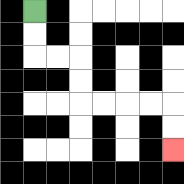{'start': '[1, 0]', 'end': '[7, 6]', 'path_directions': 'D,D,R,R,D,D,R,R,R,R,D,D', 'path_coordinates': '[[1, 0], [1, 1], [1, 2], [2, 2], [3, 2], [3, 3], [3, 4], [4, 4], [5, 4], [6, 4], [7, 4], [7, 5], [7, 6]]'}